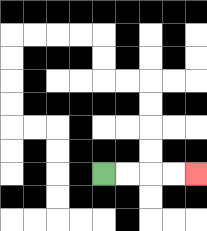{'start': '[4, 7]', 'end': '[8, 7]', 'path_directions': 'R,R,R,R', 'path_coordinates': '[[4, 7], [5, 7], [6, 7], [7, 7], [8, 7]]'}